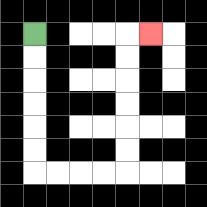{'start': '[1, 1]', 'end': '[6, 1]', 'path_directions': 'D,D,D,D,D,D,R,R,R,R,U,U,U,U,U,U,R', 'path_coordinates': '[[1, 1], [1, 2], [1, 3], [1, 4], [1, 5], [1, 6], [1, 7], [2, 7], [3, 7], [4, 7], [5, 7], [5, 6], [5, 5], [5, 4], [5, 3], [5, 2], [5, 1], [6, 1]]'}